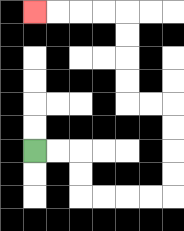{'start': '[1, 6]', 'end': '[1, 0]', 'path_directions': 'R,R,D,D,R,R,R,R,U,U,U,U,L,L,U,U,U,U,L,L,L,L', 'path_coordinates': '[[1, 6], [2, 6], [3, 6], [3, 7], [3, 8], [4, 8], [5, 8], [6, 8], [7, 8], [7, 7], [7, 6], [7, 5], [7, 4], [6, 4], [5, 4], [5, 3], [5, 2], [5, 1], [5, 0], [4, 0], [3, 0], [2, 0], [1, 0]]'}